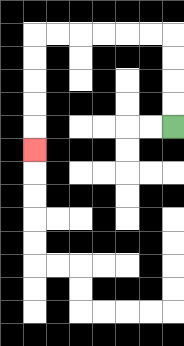{'start': '[7, 5]', 'end': '[1, 6]', 'path_directions': 'U,U,U,U,L,L,L,L,L,L,D,D,D,D,D', 'path_coordinates': '[[7, 5], [7, 4], [7, 3], [7, 2], [7, 1], [6, 1], [5, 1], [4, 1], [3, 1], [2, 1], [1, 1], [1, 2], [1, 3], [1, 4], [1, 5], [1, 6]]'}